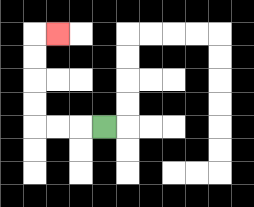{'start': '[4, 5]', 'end': '[2, 1]', 'path_directions': 'L,L,L,U,U,U,U,R', 'path_coordinates': '[[4, 5], [3, 5], [2, 5], [1, 5], [1, 4], [1, 3], [1, 2], [1, 1], [2, 1]]'}